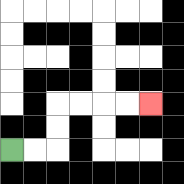{'start': '[0, 6]', 'end': '[6, 4]', 'path_directions': 'R,R,U,U,R,R,R,R', 'path_coordinates': '[[0, 6], [1, 6], [2, 6], [2, 5], [2, 4], [3, 4], [4, 4], [5, 4], [6, 4]]'}